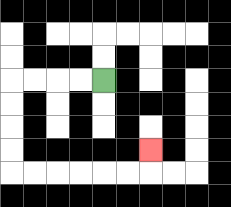{'start': '[4, 3]', 'end': '[6, 6]', 'path_directions': 'L,L,L,L,D,D,D,D,R,R,R,R,R,R,U', 'path_coordinates': '[[4, 3], [3, 3], [2, 3], [1, 3], [0, 3], [0, 4], [0, 5], [0, 6], [0, 7], [1, 7], [2, 7], [3, 7], [4, 7], [5, 7], [6, 7], [6, 6]]'}